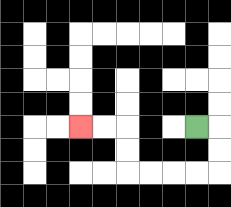{'start': '[8, 5]', 'end': '[3, 5]', 'path_directions': 'R,D,D,L,L,L,L,U,U,L,L', 'path_coordinates': '[[8, 5], [9, 5], [9, 6], [9, 7], [8, 7], [7, 7], [6, 7], [5, 7], [5, 6], [5, 5], [4, 5], [3, 5]]'}